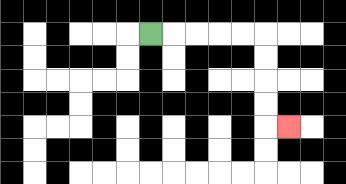{'start': '[6, 1]', 'end': '[12, 5]', 'path_directions': 'R,R,R,R,R,D,D,D,D,R', 'path_coordinates': '[[6, 1], [7, 1], [8, 1], [9, 1], [10, 1], [11, 1], [11, 2], [11, 3], [11, 4], [11, 5], [12, 5]]'}